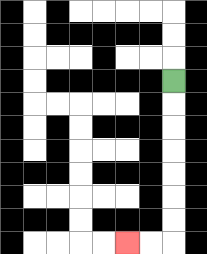{'start': '[7, 3]', 'end': '[5, 10]', 'path_directions': 'D,D,D,D,D,D,D,L,L', 'path_coordinates': '[[7, 3], [7, 4], [7, 5], [7, 6], [7, 7], [7, 8], [7, 9], [7, 10], [6, 10], [5, 10]]'}